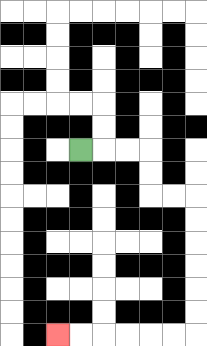{'start': '[3, 6]', 'end': '[2, 14]', 'path_directions': 'R,R,R,D,D,R,R,D,D,D,D,D,D,L,L,L,L,L,L', 'path_coordinates': '[[3, 6], [4, 6], [5, 6], [6, 6], [6, 7], [6, 8], [7, 8], [8, 8], [8, 9], [8, 10], [8, 11], [8, 12], [8, 13], [8, 14], [7, 14], [6, 14], [5, 14], [4, 14], [3, 14], [2, 14]]'}